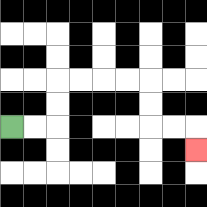{'start': '[0, 5]', 'end': '[8, 6]', 'path_directions': 'R,R,U,U,R,R,R,R,D,D,R,R,D', 'path_coordinates': '[[0, 5], [1, 5], [2, 5], [2, 4], [2, 3], [3, 3], [4, 3], [5, 3], [6, 3], [6, 4], [6, 5], [7, 5], [8, 5], [8, 6]]'}